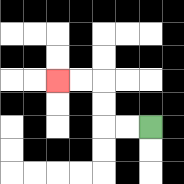{'start': '[6, 5]', 'end': '[2, 3]', 'path_directions': 'L,L,U,U,L,L', 'path_coordinates': '[[6, 5], [5, 5], [4, 5], [4, 4], [4, 3], [3, 3], [2, 3]]'}